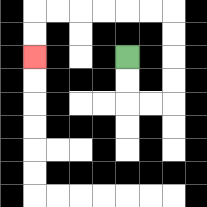{'start': '[5, 2]', 'end': '[1, 2]', 'path_directions': 'D,D,R,R,U,U,U,U,L,L,L,L,L,L,D,D', 'path_coordinates': '[[5, 2], [5, 3], [5, 4], [6, 4], [7, 4], [7, 3], [7, 2], [7, 1], [7, 0], [6, 0], [5, 0], [4, 0], [3, 0], [2, 0], [1, 0], [1, 1], [1, 2]]'}